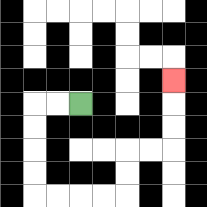{'start': '[3, 4]', 'end': '[7, 3]', 'path_directions': 'L,L,D,D,D,D,R,R,R,R,U,U,R,R,U,U,U', 'path_coordinates': '[[3, 4], [2, 4], [1, 4], [1, 5], [1, 6], [1, 7], [1, 8], [2, 8], [3, 8], [4, 8], [5, 8], [5, 7], [5, 6], [6, 6], [7, 6], [7, 5], [7, 4], [7, 3]]'}